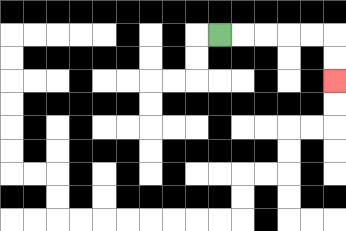{'start': '[9, 1]', 'end': '[14, 3]', 'path_directions': 'R,R,R,R,R,D,D', 'path_coordinates': '[[9, 1], [10, 1], [11, 1], [12, 1], [13, 1], [14, 1], [14, 2], [14, 3]]'}